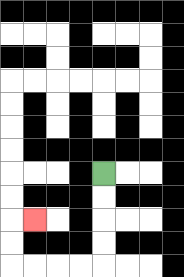{'start': '[4, 7]', 'end': '[1, 9]', 'path_directions': 'D,D,D,D,L,L,L,L,U,U,R', 'path_coordinates': '[[4, 7], [4, 8], [4, 9], [4, 10], [4, 11], [3, 11], [2, 11], [1, 11], [0, 11], [0, 10], [0, 9], [1, 9]]'}